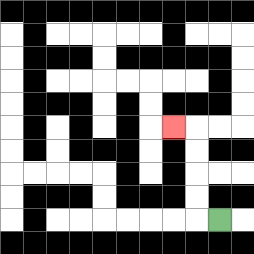{'start': '[9, 9]', 'end': '[7, 5]', 'path_directions': 'L,U,U,U,U,L', 'path_coordinates': '[[9, 9], [8, 9], [8, 8], [8, 7], [8, 6], [8, 5], [7, 5]]'}